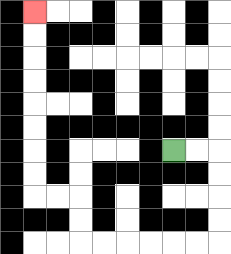{'start': '[7, 6]', 'end': '[1, 0]', 'path_directions': 'R,R,D,D,D,D,L,L,L,L,L,L,U,U,L,L,U,U,U,U,U,U,U,U', 'path_coordinates': '[[7, 6], [8, 6], [9, 6], [9, 7], [9, 8], [9, 9], [9, 10], [8, 10], [7, 10], [6, 10], [5, 10], [4, 10], [3, 10], [3, 9], [3, 8], [2, 8], [1, 8], [1, 7], [1, 6], [1, 5], [1, 4], [1, 3], [1, 2], [1, 1], [1, 0]]'}